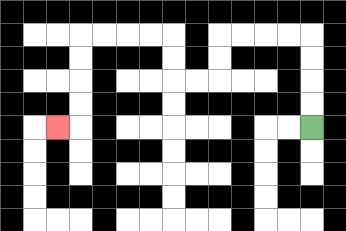{'start': '[13, 5]', 'end': '[2, 5]', 'path_directions': 'U,U,U,U,L,L,L,L,D,D,L,L,U,U,L,L,L,L,D,D,D,D,L', 'path_coordinates': '[[13, 5], [13, 4], [13, 3], [13, 2], [13, 1], [12, 1], [11, 1], [10, 1], [9, 1], [9, 2], [9, 3], [8, 3], [7, 3], [7, 2], [7, 1], [6, 1], [5, 1], [4, 1], [3, 1], [3, 2], [3, 3], [3, 4], [3, 5], [2, 5]]'}